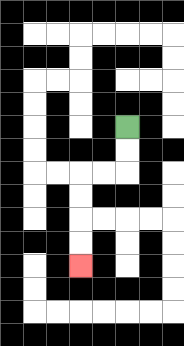{'start': '[5, 5]', 'end': '[3, 11]', 'path_directions': 'D,D,L,L,D,D,D,D', 'path_coordinates': '[[5, 5], [5, 6], [5, 7], [4, 7], [3, 7], [3, 8], [3, 9], [3, 10], [3, 11]]'}